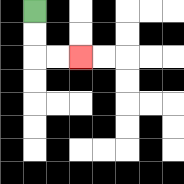{'start': '[1, 0]', 'end': '[3, 2]', 'path_directions': 'D,D,R,R', 'path_coordinates': '[[1, 0], [1, 1], [1, 2], [2, 2], [3, 2]]'}